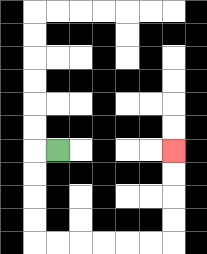{'start': '[2, 6]', 'end': '[7, 6]', 'path_directions': 'L,D,D,D,D,R,R,R,R,R,R,U,U,U,U', 'path_coordinates': '[[2, 6], [1, 6], [1, 7], [1, 8], [1, 9], [1, 10], [2, 10], [3, 10], [4, 10], [5, 10], [6, 10], [7, 10], [7, 9], [7, 8], [7, 7], [7, 6]]'}